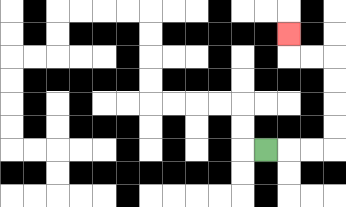{'start': '[11, 6]', 'end': '[12, 1]', 'path_directions': 'R,R,R,U,U,U,U,L,L,U', 'path_coordinates': '[[11, 6], [12, 6], [13, 6], [14, 6], [14, 5], [14, 4], [14, 3], [14, 2], [13, 2], [12, 2], [12, 1]]'}